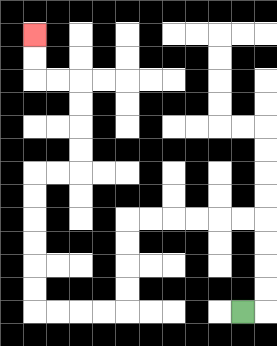{'start': '[10, 13]', 'end': '[1, 1]', 'path_directions': 'R,U,U,U,U,L,L,L,L,L,L,D,D,D,D,L,L,L,L,U,U,U,U,U,U,R,R,U,U,U,U,L,L,U,U', 'path_coordinates': '[[10, 13], [11, 13], [11, 12], [11, 11], [11, 10], [11, 9], [10, 9], [9, 9], [8, 9], [7, 9], [6, 9], [5, 9], [5, 10], [5, 11], [5, 12], [5, 13], [4, 13], [3, 13], [2, 13], [1, 13], [1, 12], [1, 11], [1, 10], [1, 9], [1, 8], [1, 7], [2, 7], [3, 7], [3, 6], [3, 5], [3, 4], [3, 3], [2, 3], [1, 3], [1, 2], [1, 1]]'}